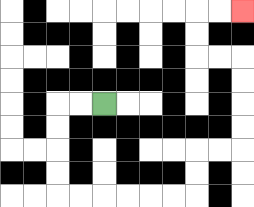{'start': '[4, 4]', 'end': '[10, 0]', 'path_directions': 'L,L,D,D,D,D,R,R,R,R,R,R,U,U,R,R,U,U,U,U,L,L,U,U,R,R', 'path_coordinates': '[[4, 4], [3, 4], [2, 4], [2, 5], [2, 6], [2, 7], [2, 8], [3, 8], [4, 8], [5, 8], [6, 8], [7, 8], [8, 8], [8, 7], [8, 6], [9, 6], [10, 6], [10, 5], [10, 4], [10, 3], [10, 2], [9, 2], [8, 2], [8, 1], [8, 0], [9, 0], [10, 0]]'}